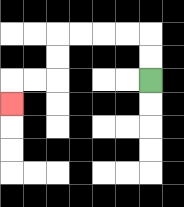{'start': '[6, 3]', 'end': '[0, 4]', 'path_directions': 'U,U,L,L,L,L,D,D,L,L,D', 'path_coordinates': '[[6, 3], [6, 2], [6, 1], [5, 1], [4, 1], [3, 1], [2, 1], [2, 2], [2, 3], [1, 3], [0, 3], [0, 4]]'}